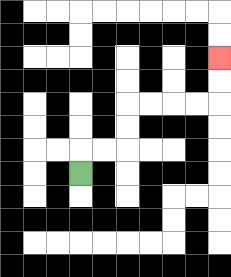{'start': '[3, 7]', 'end': '[9, 2]', 'path_directions': 'U,R,R,U,U,R,R,R,R,U,U', 'path_coordinates': '[[3, 7], [3, 6], [4, 6], [5, 6], [5, 5], [5, 4], [6, 4], [7, 4], [8, 4], [9, 4], [9, 3], [9, 2]]'}